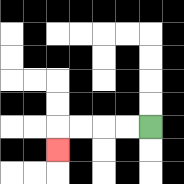{'start': '[6, 5]', 'end': '[2, 6]', 'path_directions': 'L,L,L,L,D', 'path_coordinates': '[[6, 5], [5, 5], [4, 5], [3, 5], [2, 5], [2, 6]]'}